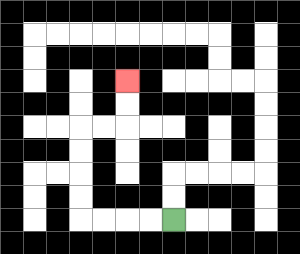{'start': '[7, 9]', 'end': '[5, 3]', 'path_directions': 'L,L,L,L,U,U,U,U,R,R,U,U', 'path_coordinates': '[[7, 9], [6, 9], [5, 9], [4, 9], [3, 9], [3, 8], [3, 7], [3, 6], [3, 5], [4, 5], [5, 5], [5, 4], [5, 3]]'}